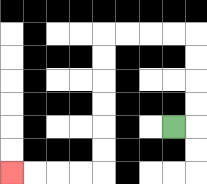{'start': '[7, 5]', 'end': '[0, 7]', 'path_directions': 'R,U,U,U,U,L,L,L,L,D,D,D,D,D,D,L,L,L,L', 'path_coordinates': '[[7, 5], [8, 5], [8, 4], [8, 3], [8, 2], [8, 1], [7, 1], [6, 1], [5, 1], [4, 1], [4, 2], [4, 3], [4, 4], [4, 5], [4, 6], [4, 7], [3, 7], [2, 7], [1, 7], [0, 7]]'}